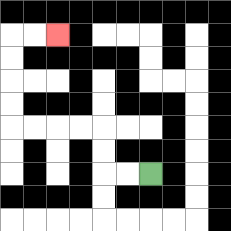{'start': '[6, 7]', 'end': '[2, 1]', 'path_directions': 'L,L,U,U,L,L,L,L,U,U,U,U,R,R', 'path_coordinates': '[[6, 7], [5, 7], [4, 7], [4, 6], [4, 5], [3, 5], [2, 5], [1, 5], [0, 5], [0, 4], [0, 3], [0, 2], [0, 1], [1, 1], [2, 1]]'}